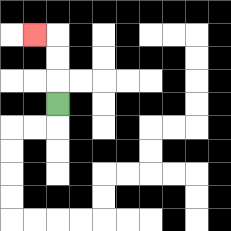{'start': '[2, 4]', 'end': '[1, 1]', 'path_directions': 'U,U,U,L', 'path_coordinates': '[[2, 4], [2, 3], [2, 2], [2, 1], [1, 1]]'}